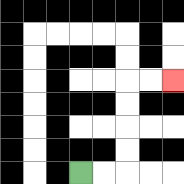{'start': '[3, 7]', 'end': '[7, 3]', 'path_directions': 'R,R,U,U,U,U,R,R', 'path_coordinates': '[[3, 7], [4, 7], [5, 7], [5, 6], [5, 5], [5, 4], [5, 3], [6, 3], [7, 3]]'}